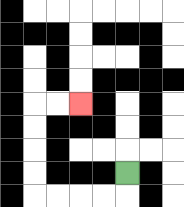{'start': '[5, 7]', 'end': '[3, 4]', 'path_directions': 'D,L,L,L,L,U,U,U,U,R,R', 'path_coordinates': '[[5, 7], [5, 8], [4, 8], [3, 8], [2, 8], [1, 8], [1, 7], [1, 6], [1, 5], [1, 4], [2, 4], [3, 4]]'}